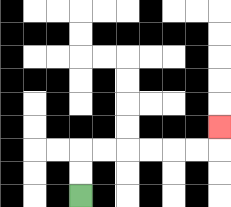{'start': '[3, 8]', 'end': '[9, 5]', 'path_directions': 'U,U,R,R,R,R,R,R,U', 'path_coordinates': '[[3, 8], [3, 7], [3, 6], [4, 6], [5, 6], [6, 6], [7, 6], [8, 6], [9, 6], [9, 5]]'}